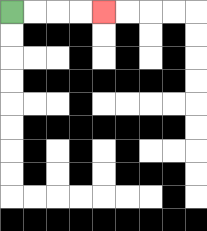{'start': '[0, 0]', 'end': '[4, 0]', 'path_directions': 'R,R,R,R', 'path_coordinates': '[[0, 0], [1, 0], [2, 0], [3, 0], [4, 0]]'}